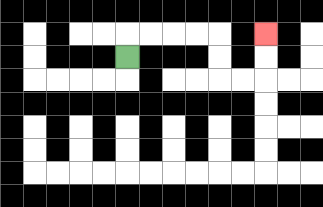{'start': '[5, 2]', 'end': '[11, 1]', 'path_directions': 'U,R,R,R,R,D,D,R,R,U,U', 'path_coordinates': '[[5, 2], [5, 1], [6, 1], [7, 1], [8, 1], [9, 1], [9, 2], [9, 3], [10, 3], [11, 3], [11, 2], [11, 1]]'}